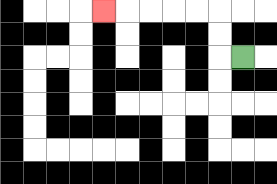{'start': '[10, 2]', 'end': '[4, 0]', 'path_directions': 'L,U,U,L,L,L,L,L', 'path_coordinates': '[[10, 2], [9, 2], [9, 1], [9, 0], [8, 0], [7, 0], [6, 0], [5, 0], [4, 0]]'}